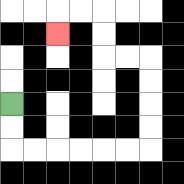{'start': '[0, 4]', 'end': '[2, 1]', 'path_directions': 'D,D,R,R,R,R,R,R,U,U,U,U,L,L,U,U,L,L,D', 'path_coordinates': '[[0, 4], [0, 5], [0, 6], [1, 6], [2, 6], [3, 6], [4, 6], [5, 6], [6, 6], [6, 5], [6, 4], [6, 3], [6, 2], [5, 2], [4, 2], [4, 1], [4, 0], [3, 0], [2, 0], [2, 1]]'}